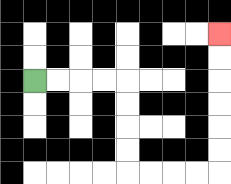{'start': '[1, 3]', 'end': '[9, 1]', 'path_directions': 'R,R,R,R,D,D,D,D,R,R,R,R,U,U,U,U,U,U', 'path_coordinates': '[[1, 3], [2, 3], [3, 3], [4, 3], [5, 3], [5, 4], [5, 5], [5, 6], [5, 7], [6, 7], [7, 7], [8, 7], [9, 7], [9, 6], [9, 5], [9, 4], [9, 3], [9, 2], [9, 1]]'}